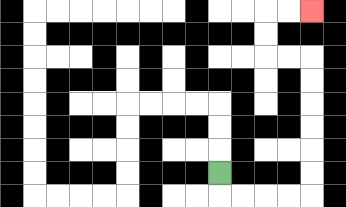{'start': '[9, 7]', 'end': '[13, 0]', 'path_directions': 'D,R,R,R,R,U,U,U,U,U,U,L,L,U,U,R,R', 'path_coordinates': '[[9, 7], [9, 8], [10, 8], [11, 8], [12, 8], [13, 8], [13, 7], [13, 6], [13, 5], [13, 4], [13, 3], [13, 2], [12, 2], [11, 2], [11, 1], [11, 0], [12, 0], [13, 0]]'}